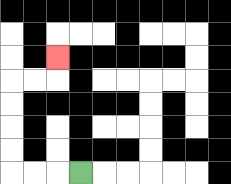{'start': '[3, 7]', 'end': '[2, 2]', 'path_directions': 'L,L,L,U,U,U,U,R,R,U', 'path_coordinates': '[[3, 7], [2, 7], [1, 7], [0, 7], [0, 6], [0, 5], [0, 4], [0, 3], [1, 3], [2, 3], [2, 2]]'}